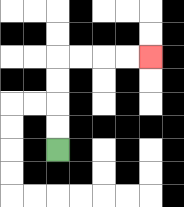{'start': '[2, 6]', 'end': '[6, 2]', 'path_directions': 'U,U,U,U,R,R,R,R', 'path_coordinates': '[[2, 6], [2, 5], [2, 4], [2, 3], [2, 2], [3, 2], [4, 2], [5, 2], [6, 2]]'}